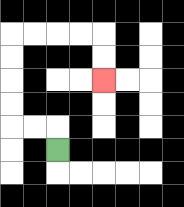{'start': '[2, 6]', 'end': '[4, 3]', 'path_directions': 'U,L,L,U,U,U,U,R,R,R,R,D,D', 'path_coordinates': '[[2, 6], [2, 5], [1, 5], [0, 5], [0, 4], [0, 3], [0, 2], [0, 1], [1, 1], [2, 1], [3, 1], [4, 1], [4, 2], [4, 3]]'}